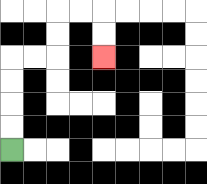{'start': '[0, 6]', 'end': '[4, 2]', 'path_directions': 'U,U,U,U,R,R,U,U,R,R,D,D', 'path_coordinates': '[[0, 6], [0, 5], [0, 4], [0, 3], [0, 2], [1, 2], [2, 2], [2, 1], [2, 0], [3, 0], [4, 0], [4, 1], [4, 2]]'}